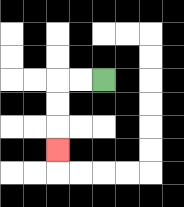{'start': '[4, 3]', 'end': '[2, 6]', 'path_directions': 'L,L,D,D,D', 'path_coordinates': '[[4, 3], [3, 3], [2, 3], [2, 4], [2, 5], [2, 6]]'}